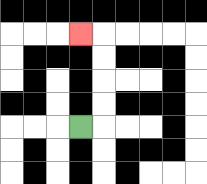{'start': '[3, 5]', 'end': '[3, 1]', 'path_directions': 'R,U,U,U,U,L', 'path_coordinates': '[[3, 5], [4, 5], [4, 4], [4, 3], [4, 2], [4, 1], [3, 1]]'}